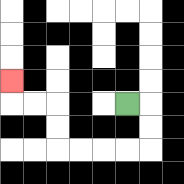{'start': '[5, 4]', 'end': '[0, 3]', 'path_directions': 'R,D,D,L,L,L,L,U,U,L,L,U', 'path_coordinates': '[[5, 4], [6, 4], [6, 5], [6, 6], [5, 6], [4, 6], [3, 6], [2, 6], [2, 5], [2, 4], [1, 4], [0, 4], [0, 3]]'}